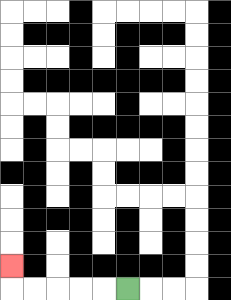{'start': '[5, 12]', 'end': '[0, 11]', 'path_directions': 'L,L,L,L,L,U', 'path_coordinates': '[[5, 12], [4, 12], [3, 12], [2, 12], [1, 12], [0, 12], [0, 11]]'}